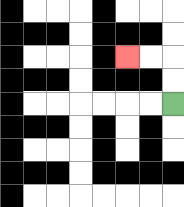{'start': '[7, 4]', 'end': '[5, 2]', 'path_directions': 'U,U,L,L', 'path_coordinates': '[[7, 4], [7, 3], [7, 2], [6, 2], [5, 2]]'}